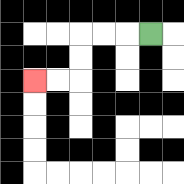{'start': '[6, 1]', 'end': '[1, 3]', 'path_directions': 'L,L,L,D,D,L,L', 'path_coordinates': '[[6, 1], [5, 1], [4, 1], [3, 1], [3, 2], [3, 3], [2, 3], [1, 3]]'}